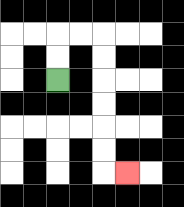{'start': '[2, 3]', 'end': '[5, 7]', 'path_directions': 'U,U,R,R,D,D,D,D,D,D,R', 'path_coordinates': '[[2, 3], [2, 2], [2, 1], [3, 1], [4, 1], [4, 2], [4, 3], [4, 4], [4, 5], [4, 6], [4, 7], [5, 7]]'}